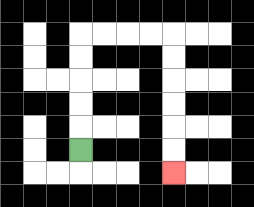{'start': '[3, 6]', 'end': '[7, 7]', 'path_directions': 'U,U,U,U,U,R,R,R,R,D,D,D,D,D,D', 'path_coordinates': '[[3, 6], [3, 5], [3, 4], [3, 3], [3, 2], [3, 1], [4, 1], [5, 1], [6, 1], [7, 1], [7, 2], [7, 3], [7, 4], [7, 5], [7, 6], [7, 7]]'}